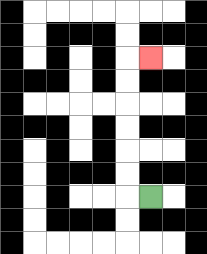{'start': '[6, 8]', 'end': '[6, 2]', 'path_directions': 'L,U,U,U,U,U,U,R', 'path_coordinates': '[[6, 8], [5, 8], [5, 7], [5, 6], [5, 5], [5, 4], [5, 3], [5, 2], [6, 2]]'}